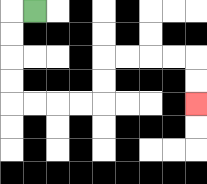{'start': '[1, 0]', 'end': '[8, 4]', 'path_directions': 'L,D,D,D,D,R,R,R,R,U,U,R,R,R,R,D,D', 'path_coordinates': '[[1, 0], [0, 0], [0, 1], [0, 2], [0, 3], [0, 4], [1, 4], [2, 4], [3, 4], [4, 4], [4, 3], [4, 2], [5, 2], [6, 2], [7, 2], [8, 2], [8, 3], [8, 4]]'}